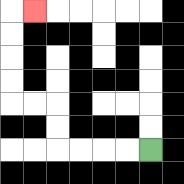{'start': '[6, 6]', 'end': '[1, 0]', 'path_directions': 'L,L,L,L,U,U,L,L,U,U,U,U,R', 'path_coordinates': '[[6, 6], [5, 6], [4, 6], [3, 6], [2, 6], [2, 5], [2, 4], [1, 4], [0, 4], [0, 3], [0, 2], [0, 1], [0, 0], [1, 0]]'}